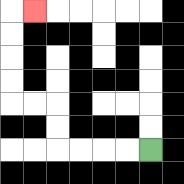{'start': '[6, 6]', 'end': '[1, 0]', 'path_directions': 'L,L,L,L,U,U,L,L,U,U,U,U,R', 'path_coordinates': '[[6, 6], [5, 6], [4, 6], [3, 6], [2, 6], [2, 5], [2, 4], [1, 4], [0, 4], [0, 3], [0, 2], [0, 1], [0, 0], [1, 0]]'}